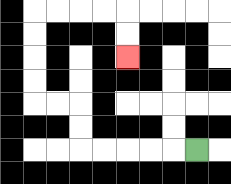{'start': '[8, 6]', 'end': '[5, 2]', 'path_directions': 'L,L,L,L,L,U,U,L,L,U,U,U,U,R,R,R,R,D,D', 'path_coordinates': '[[8, 6], [7, 6], [6, 6], [5, 6], [4, 6], [3, 6], [3, 5], [3, 4], [2, 4], [1, 4], [1, 3], [1, 2], [1, 1], [1, 0], [2, 0], [3, 0], [4, 0], [5, 0], [5, 1], [5, 2]]'}